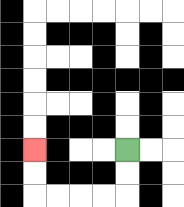{'start': '[5, 6]', 'end': '[1, 6]', 'path_directions': 'D,D,L,L,L,L,U,U', 'path_coordinates': '[[5, 6], [5, 7], [5, 8], [4, 8], [3, 8], [2, 8], [1, 8], [1, 7], [1, 6]]'}